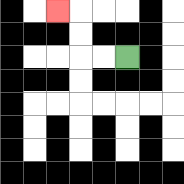{'start': '[5, 2]', 'end': '[2, 0]', 'path_directions': 'L,L,U,U,L', 'path_coordinates': '[[5, 2], [4, 2], [3, 2], [3, 1], [3, 0], [2, 0]]'}